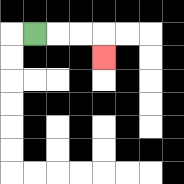{'start': '[1, 1]', 'end': '[4, 2]', 'path_directions': 'R,R,R,D', 'path_coordinates': '[[1, 1], [2, 1], [3, 1], [4, 1], [4, 2]]'}